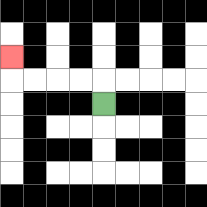{'start': '[4, 4]', 'end': '[0, 2]', 'path_directions': 'U,L,L,L,L,U', 'path_coordinates': '[[4, 4], [4, 3], [3, 3], [2, 3], [1, 3], [0, 3], [0, 2]]'}